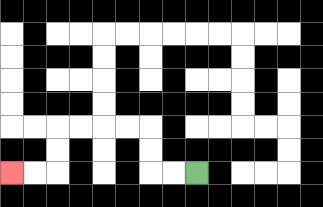{'start': '[8, 7]', 'end': '[0, 7]', 'path_directions': 'L,L,U,U,L,L,L,L,D,D,L,L', 'path_coordinates': '[[8, 7], [7, 7], [6, 7], [6, 6], [6, 5], [5, 5], [4, 5], [3, 5], [2, 5], [2, 6], [2, 7], [1, 7], [0, 7]]'}